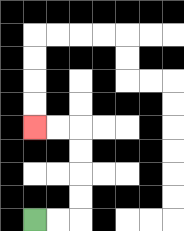{'start': '[1, 9]', 'end': '[1, 5]', 'path_directions': 'R,R,U,U,U,U,L,L', 'path_coordinates': '[[1, 9], [2, 9], [3, 9], [3, 8], [3, 7], [3, 6], [3, 5], [2, 5], [1, 5]]'}